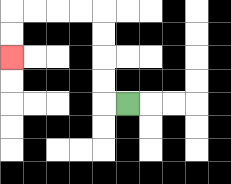{'start': '[5, 4]', 'end': '[0, 2]', 'path_directions': 'L,U,U,U,U,L,L,L,L,D,D', 'path_coordinates': '[[5, 4], [4, 4], [4, 3], [4, 2], [4, 1], [4, 0], [3, 0], [2, 0], [1, 0], [0, 0], [0, 1], [0, 2]]'}